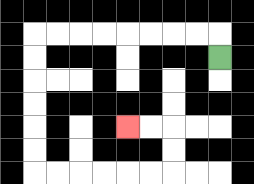{'start': '[9, 2]', 'end': '[5, 5]', 'path_directions': 'U,L,L,L,L,L,L,L,L,D,D,D,D,D,D,R,R,R,R,R,R,U,U,L,L', 'path_coordinates': '[[9, 2], [9, 1], [8, 1], [7, 1], [6, 1], [5, 1], [4, 1], [3, 1], [2, 1], [1, 1], [1, 2], [1, 3], [1, 4], [1, 5], [1, 6], [1, 7], [2, 7], [3, 7], [4, 7], [5, 7], [6, 7], [7, 7], [7, 6], [7, 5], [6, 5], [5, 5]]'}